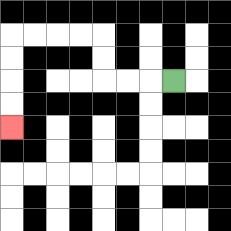{'start': '[7, 3]', 'end': '[0, 5]', 'path_directions': 'L,L,L,U,U,L,L,L,L,D,D,D,D', 'path_coordinates': '[[7, 3], [6, 3], [5, 3], [4, 3], [4, 2], [4, 1], [3, 1], [2, 1], [1, 1], [0, 1], [0, 2], [0, 3], [0, 4], [0, 5]]'}